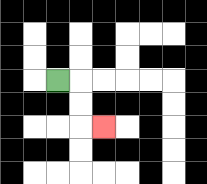{'start': '[2, 3]', 'end': '[4, 5]', 'path_directions': 'R,D,D,R', 'path_coordinates': '[[2, 3], [3, 3], [3, 4], [3, 5], [4, 5]]'}